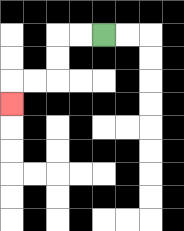{'start': '[4, 1]', 'end': '[0, 4]', 'path_directions': 'L,L,D,D,L,L,D', 'path_coordinates': '[[4, 1], [3, 1], [2, 1], [2, 2], [2, 3], [1, 3], [0, 3], [0, 4]]'}